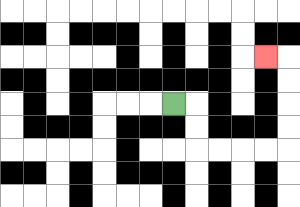{'start': '[7, 4]', 'end': '[11, 2]', 'path_directions': 'R,D,D,R,R,R,R,U,U,U,U,L', 'path_coordinates': '[[7, 4], [8, 4], [8, 5], [8, 6], [9, 6], [10, 6], [11, 6], [12, 6], [12, 5], [12, 4], [12, 3], [12, 2], [11, 2]]'}